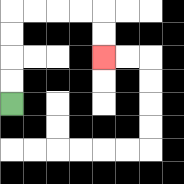{'start': '[0, 4]', 'end': '[4, 2]', 'path_directions': 'U,U,U,U,R,R,R,R,D,D', 'path_coordinates': '[[0, 4], [0, 3], [0, 2], [0, 1], [0, 0], [1, 0], [2, 0], [3, 0], [4, 0], [4, 1], [4, 2]]'}